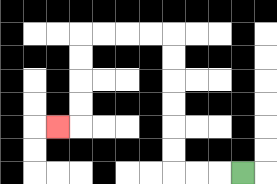{'start': '[10, 7]', 'end': '[2, 5]', 'path_directions': 'L,L,L,U,U,U,U,U,U,L,L,L,L,D,D,D,D,L', 'path_coordinates': '[[10, 7], [9, 7], [8, 7], [7, 7], [7, 6], [7, 5], [7, 4], [7, 3], [7, 2], [7, 1], [6, 1], [5, 1], [4, 1], [3, 1], [3, 2], [3, 3], [3, 4], [3, 5], [2, 5]]'}